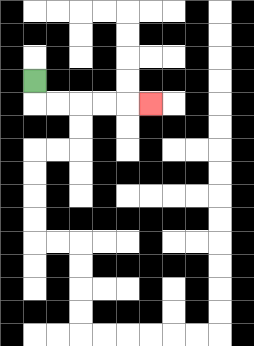{'start': '[1, 3]', 'end': '[6, 4]', 'path_directions': 'D,R,R,R,R,R', 'path_coordinates': '[[1, 3], [1, 4], [2, 4], [3, 4], [4, 4], [5, 4], [6, 4]]'}